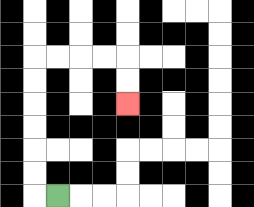{'start': '[2, 8]', 'end': '[5, 4]', 'path_directions': 'L,U,U,U,U,U,U,R,R,R,R,D,D', 'path_coordinates': '[[2, 8], [1, 8], [1, 7], [1, 6], [1, 5], [1, 4], [1, 3], [1, 2], [2, 2], [3, 2], [4, 2], [5, 2], [5, 3], [5, 4]]'}